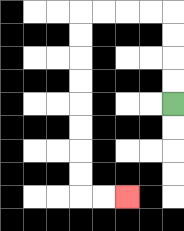{'start': '[7, 4]', 'end': '[5, 8]', 'path_directions': 'U,U,U,U,L,L,L,L,D,D,D,D,D,D,D,D,R,R', 'path_coordinates': '[[7, 4], [7, 3], [7, 2], [7, 1], [7, 0], [6, 0], [5, 0], [4, 0], [3, 0], [3, 1], [3, 2], [3, 3], [3, 4], [3, 5], [3, 6], [3, 7], [3, 8], [4, 8], [5, 8]]'}